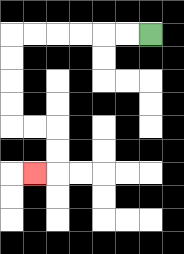{'start': '[6, 1]', 'end': '[1, 7]', 'path_directions': 'L,L,L,L,L,L,D,D,D,D,R,R,D,D,L', 'path_coordinates': '[[6, 1], [5, 1], [4, 1], [3, 1], [2, 1], [1, 1], [0, 1], [0, 2], [0, 3], [0, 4], [0, 5], [1, 5], [2, 5], [2, 6], [2, 7], [1, 7]]'}